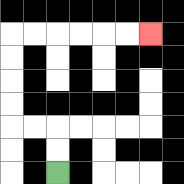{'start': '[2, 7]', 'end': '[6, 1]', 'path_directions': 'U,U,L,L,U,U,U,U,R,R,R,R,R,R', 'path_coordinates': '[[2, 7], [2, 6], [2, 5], [1, 5], [0, 5], [0, 4], [0, 3], [0, 2], [0, 1], [1, 1], [2, 1], [3, 1], [4, 1], [5, 1], [6, 1]]'}